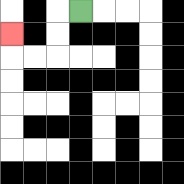{'start': '[3, 0]', 'end': '[0, 1]', 'path_directions': 'L,D,D,L,L,U', 'path_coordinates': '[[3, 0], [2, 0], [2, 1], [2, 2], [1, 2], [0, 2], [0, 1]]'}